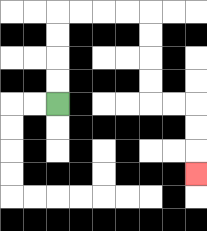{'start': '[2, 4]', 'end': '[8, 7]', 'path_directions': 'U,U,U,U,R,R,R,R,D,D,D,D,R,R,D,D,D', 'path_coordinates': '[[2, 4], [2, 3], [2, 2], [2, 1], [2, 0], [3, 0], [4, 0], [5, 0], [6, 0], [6, 1], [6, 2], [6, 3], [6, 4], [7, 4], [8, 4], [8, 5], [8, 6], [8, 7]]'}